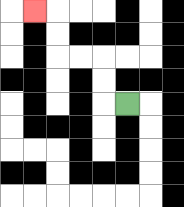{'start': '[5, 4]', 'end': '[1, 0]', 'path_directions': 'L,U,U,L,L,U,U,L', 'path_coordinates': '[[5, 4], [4, 4], [4, 3], [4, 2], [3, 2], [2, 2], [2, 1], [2, 0], [1, 0]]'}